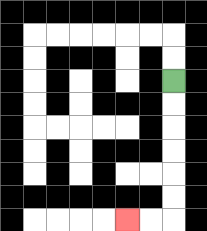{'start': '[7, 3]', 'end': '[5, 9]', 'path_directions': 'D,D,D,D,D,D,L,L', 'path_coordinates': '[[7, 3], [7, 4], [7, 5], [7, 6], [7, 7], [7, 8], [7, 9], [6, 9], [5, 9]]'}